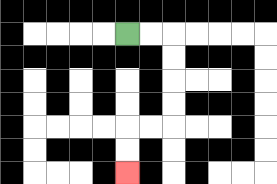{'start': '[5, 1]', 'end': '[5, 7]', 'path_directions': 'R,R,D,D,D,D,L,L,D,D', 'path_coordinates': '[[5, 1], [6, 1], [7, 1], [7, 2], [7, 3], [7, 4], [7, 5], [6, 5], [5, 5], [5, 6], [5, 7]]'}